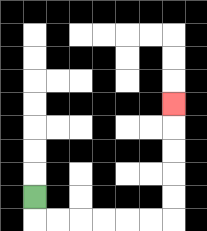{'start': '[1, 8]', 'end': '[7, 4]', 'path_directions': 'D,R,R,R,R,R,R,U,U,U,U,U', 'path_coordinates': '[[1, 8], [1, 9], [2, 9], [3, 9], [4, 9], [5, 9], [6, 9], [7, 9], [7, 8], [7, 7], [7, 6], [7, 5], [7, 4]]'}